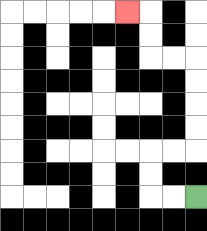{'start': '[8, 8]', 'end': '[5, 0]', 'path_directions': 'L,L,U,U,R,R,U,U,U,U,L,L,U,U,L', 'path_coordinates': '[[8, 8], [7, 8], [6, 8], [6, 7], [6, 6], [7, 6], [8, 6], [8, 5], [8, 4], [8, 3], [8, 2], [7, 2], [6, 2], [6, 1], [6, 0], [5, 0]]'}